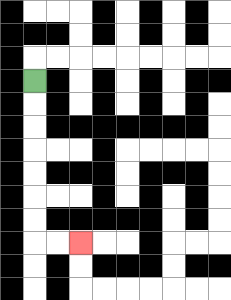{'start': '[1, 3]', 'end': '[3, 10]', 'path_directions': 'D,D,D,D,D,D,D,R,R', 'path_coordinates': '[[1, 3], [1, 4], [1, 5], [1, 6], [1, 7], [1, 8], [1, 9], [1, 10], [2, 10], [3, 10]]'}